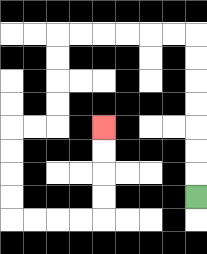{'start': '[8, 8]', 'end': '[4, 5]', 'path_directions': 'U,U,U,U,U,U,U,L,L,L,L,L,L,D,D,D,D,L,L,D,D,D,D,R,R,R,R,U,U,U,U', 'path_coordinates': '[[8, 8], [8, 7], [8, 6], [8, 5], [8, 4], [8, 3], [8, 2], [8, 1], [7, 1], [6, 1], [5, 1], [4, 1], [3, 1], [2, 1], [2, 2], [2, 3], [2, 4], [2, 5], [1, 5], [0, 5], [0, 6], [0, 7], [0, 8], [0, 9], [1, 9], [2, 9], [3, 9], [4, 9], [4, 8], [4, 7], [4, 6], [4, 5]]'}